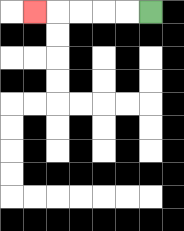{'start': '[6, 0]', 'end': '[1, 0]', 'path_directions': 'L,L,L,L,L', 'path_coordinates': '[[6, 0], [5, 0], [4, 0], [3, 0], [2, 0], [1, 0]]'}